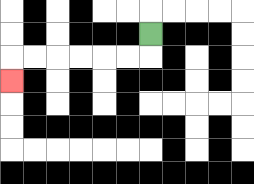{'start': '[6, 1]', 'end': '[0, 3]', 'path_directions': 'D,L,L,L,L,L,L,D', 'path_coordinates': '[[6, 1], [6, 2], [5, 2], [4, 2], [3, 2], [2, 2], [1, 2], [0, 2], [0, 3]]'}